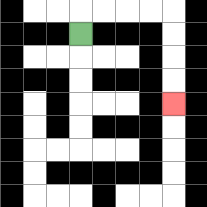{'start': '[3, 1]', 'end': '[7, 4]', 'path_directions': 'U,R,R,R,R,D,D,D,D', 'path_coordinates': '[[3, 1], [3, 0], [4, 0], [5, 0], [6, 0], [7, 0], [7, 1], [7, 2], [7, 3], [7, 4]]'}